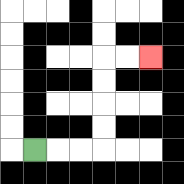{'start': '[1, 6]', 'end': '[6, 2]', 'path_directions': 'R,R,R,U,U,U,U,R,R', 'path_coordinates': '[[1, 6], [2, 6], [3, 6], [4, 6], [4, 5], [4, 4], [4, 3], [4, 2], [5, 2], [6, 2]]'}